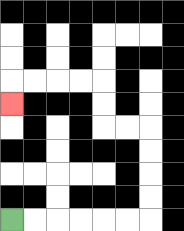{'start': '[0, 9]', 'end': '[0, 4]', 'path_directions': 'R,R,R,R,R,R,U,U,U,U,L,L,U,U,L,L,L,L,D', 'path_coordinates': '[[0, 9], [1, 9], [2, 9], [3, 9], [4, 9], [5, 9], [6, 9], [6, 8], [6, 7], [6, 6], [6, 5], [5, 5], [4, 5], [4, 4], [4, 3], [3, 3], [2, 3], [1, 3], [0, 3], [0, 4]]'}